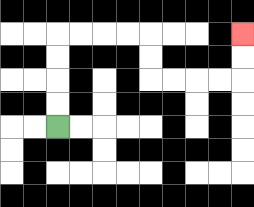{'start': '[2, 5]', 'end': '[10, 1]', 'path_directions': 'U,U,U,U,R,R,R,R,D,D,R,R,R,R,U,U', 'path_coordinates': '[[2, 5], [2, 4], [2, 3], [2, 2], [2, 1], [3, 1], [4, 1], [5, 1], [6, 1], [6, 2], [6, 3], [7, 3], [8, 3], [9, 3], [10, 3], [10, 2], [10, 1]]'}